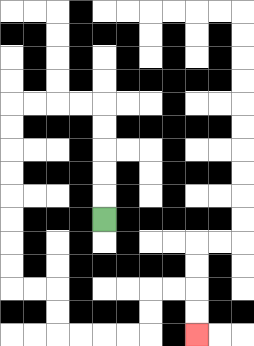{'start': '[4, 9]', 'end': '[8, 14]', 'path_directions': 'U,U,U,U,U,L,L,L,L,D,D,D,D,D,D,D,D,R,R,D,D,R,R,R,R,U,U,R,R,D,D', 'path_coordinates': '[[4, 9], [4, 8], [4, 7], [4, 6], [4, 5], [4, 4], [3, 4], [2, 4], [1, 4], [0, 4], [0, 5], [0, 6], [0, 7], [0, 8], [0, 9], [0, 10], [0, 11], [0, 12], [1, 12], [2, 12], [2, 13], [2, 14], [3, 14], [4, 14], [5, 14], [6, 14], [6, 13], [6, 12], [7, 12], [8, 12], [8, 13], [8, 14]]'}